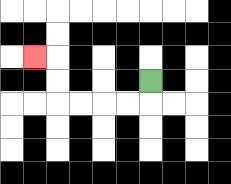{'start': '[6, 3]', 'end': '[1, 2]', 'path_directions': 'D,L,L,L,L,U,U,L', 'path_coordinates': '[[6, 3], [6, 4], [5, 4], [4, 4], [3, 4], [2, 4], [2, 3], [2, 2], [1, 2]]'}